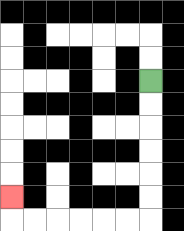{'start': '[6, 3]', 'end': '[0, 8]', 'path_directions': 'D,D,D,D,D,D,L,L,L,L,L,L,U', 'path_coordinates': '[[6, 3], [6, 4], [6, 5], [6, 6], [6, 7], [6, 8], [6, 9], [5, 9], [4, 9], [3, 9], [2, 9], [1, 9], [0, 9], [0, 8]]'}